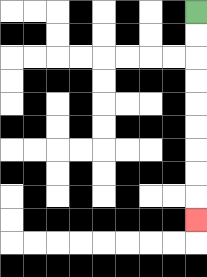{'start': '[8, 0]', 'end': '[8, 9]', 'path_directions': 'D,D,D,D,D,D,D,D,D', 'path_coordinates': '[[8, 0], [8, 1], [8, 2], [8, 3], [8, 4], [8, 5], [8, 6], [8, 7], [8, 8], [8, 9]]'}